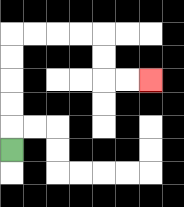{'start': '[0, 6]', 'end': '[6, 3]', 'path_directions': 'U,U,U,U,U,R,R,R,R,D,D,R,R', 'path_coordinates': '[[0, 6], [0, 5], [0, 4], [0, 3], [0, 2], [0, 1], [1, 1], [2, 1], [3, 1], [4, 1], [4, 2], [4, 3], [5, 3], [6, 3]]'}